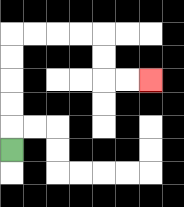{'start': '[0, 6]', 'end': '[6, 3]', 'path_directions': 'U,U,U,U,U,R,R,R,R,D,D,R,R', 'path_coordinates': '[[0, 6], [0, 5], [0, 4], [0, 3], [0, 2], [0, 1], [1, 1], [2, 1], [3, 1], [4, 1], [4, 2], [4, 3], [5, 3], [6, 3]]'}